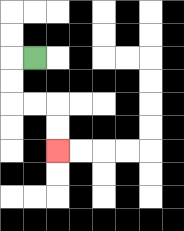{'start': '[1, 2]', 'end': '[2, 6]', 'path_directions': 'L,D,D,R,R,D,D', 'path_coordinates': '[[1, 2], [0, 2], [0, 3], [0, 4], [1, 4], [2, 4], [2, 5], [2, 6]]'}